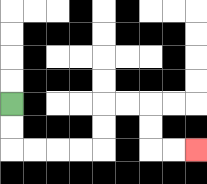{'start': '[0, 4]', 'end': '[8, 6]', 'path_directions': 'D,D,R,R,R,R,U,U,R,R,D,D,R,R', 'path_coordinates': '[[0, 4], [0, 5], [0, 6], [1, 6], [2, 6], [3, 6], [4, 6], [4, 5], [4, 4], [5, 4], [6, 4], [6, 5], [6, 6], [7, 6], [8, 6]]'}